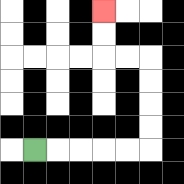{'start': '[1, 6]', 'end': '[4, 0]', 'path_directions': 'R,R,R,R,R,U,U,U,U,L,L,U,U', 'path_coordinates': '[[1, 6], [2, 6], [3, 6], [4, 6], [5, 6], [6, 6], [6, 5], [6, 4], [6, 3], [6, 2], [5, 2], [4, 2], [4, 1], [4, 0]]'}